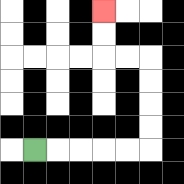{'start': '[1, 6]', 'end': '[4, 0]', 'path_directions': 'R,R,R,R,R,U,U,U,U,L,L,U,U', 'path_coordinates': '[[1, 6], [2, 6], [3, 6], [4, 6], [5, 6], [6, 6], [6, 5], [6, 4], [6, 3], [6, 2], [5, 2], [4, 2], [4, 1], [4, 0]]'}